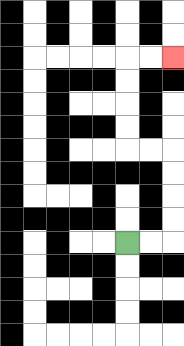{'start': '[5, 10]', 'end': '[7, 2]', 'path_directions': 'R,R,U,U,U,U,L,L,U,U,U,U,R,R', 'path_coordinates': '[[5, 10], [6, 10], [7, 10], [7, 9], [7, 8], [7, 7], [7, 6], [6, 6], [5, 6], [5, 5], [5, 4], [5, 3], [5, 2], [6, 2], [7, 2]]'}